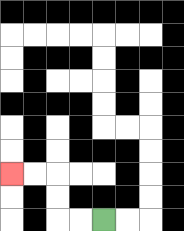{'start': '[4, 9]', 'end': '[0, 7]', 'path_directions': 'L,L,U,U,L,L', 'path_coordinates': '[[4, 9], [3, 9], [2, 9], [2, 8], [2, 7], [1, 7], [0, 7]]'}